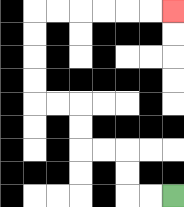{'start': '[7, 8]', 'end': '[7, 0]', 'path_directions': 'L,L,U,U,L,L,U,U,L,L,U,U,U,U,R,R,R,R,R,R', 'path_coordinates': '[[7, 8], [6, 8], [5, 8], [5, 7], [5, 6], [4, 6], [3, 6], [3, 5], [3, 4], [2, 4], [1, 4], [1, 3], [1, 2], [1, 1], [1, 0], [2, 0], [3, 0], [4, 0], [5, 0], [6, 0], [7, 0]]'}